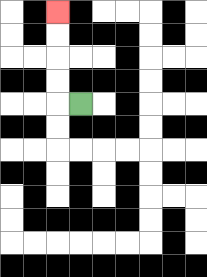{'start': '[3, 4]', 'end': '[2, 0]', 'path_directions': 'L,U,U,U,U', 'path_coordinates': '[[3, 4], [2, 4], [2, 3], [2, 2], [2, 1], [2, 0]]'}